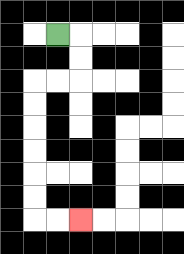{'start': '[2, 1]', 'end': '[3, 9]', 'path_directions': 'R,D,D,L,L,D,D,D,D,D,D,R,R', 'path_coordinates': '[[2, 1], [3, 1], [3, 2], [3, 3], [2, 3], [1, 3], [1, 4], [1, 5], [1, 6], [1, 7], [1, 8], [1, 9], [2, 9], [3, 9]]'}